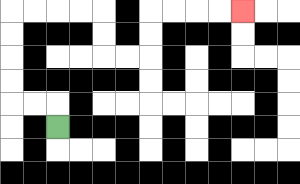{'start': '[2, 5]', 'end': '[10, 0]', 'path_directions': 'U,L,L,U,U,U,U,R,R,R,R,D,D,R,R,U,U,R,R,R,R', 'path_coordinates': '[[2, 5], [2, 4], [1, 4], [0, 4], [0, 3], [0, 2], [0, 1], [0, 0], [1, 0], [2, 0], [3, 0], [4, 0], [4, 1], [4, 2], [5, 2], [6, 2], [6, 1], [6, 0], [7, 0], [8, 0], [9, 0], [10, 0]]'}